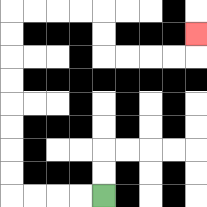{'start': '[4, 8]', 'end': '[8, 1]', 'path_directions': 'L,L,L,L,U,U,U,U,U,U,U,U,R,R,R,R,D,D,R,R,R,R,U', 'path_coordinates': '[[4, 8], [3, 8], [2, 8], [1, 8], [0, 8], [0, 7], [0, 6], [0, 5], [0, 4], [0, 3], [0, 2], [0, 1], [0, 0], [1, 0], [2, 0], [3, 0], [4, 0], [4, 1], [4, 2], [5, 2], [6, 2], [7, 2], [8, 2], [8, 1]]'}